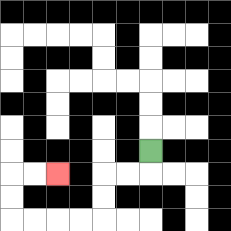{'start': '[6, 6]', 'end': '[2, 7]', 'path_directions': 'D,L,L,D,D,L,L,L,L,U,U,R,R', 'path_coordinates': '[[6, 6], [6, 7], [5, 7], [4, 7], [4, 8], [4, 9], [3, 9], [2, 9], [1, 9], [0, 9], [0, 8], [0, 7], [1, 7], [2, 7]]'}